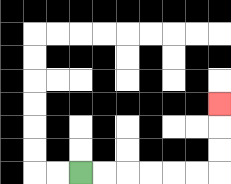{'start': '[3, 7]', 'end': '[9, 4]', 'path_directions': 'R,R,R,R,R,R,U,U,U', 'path_coordinates': '[[3, 7], [4, 7], [5, 7], [6, 7], [7, 7], [8, 7], [9, 7], [9, 6], [9, 5], [9, 4]]'}